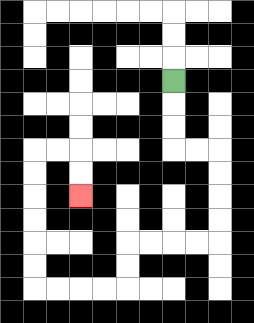{'start': '[7, 3]', 'end': '[3, 8]', 'path_directions': 'D,D,D,R,R,D,D,D,D,L,L,L,L,D,D,L,L,L,L,U,U,U,U,U,U,R,R,D,D', 'path_coordinates': '[[7, 3], [7, 4], [7, 5], [7, 6], [8, 6], [9, 6], [9, 7], [9, 8], [9, 9], [9, 10], [8, 10], [7, 10], [6, 10], [5, 10], [5, 11], [5, 12], [4, 12], [3, 12], [2, 12], [1, 12], [1, 11], [1, 10], [1, 9], [1, 8], [1, 7], [1, 6], [2, 6], [3, 6], [3, 7], [3, 8]]'}